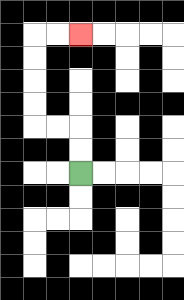{'start': '[3, 7]', 'end': '[3, 1]', 'path_directions': 'U,U,L,L,U,U,U,U,R,R', 'path_coordinates': '[[3, 7], [3, 6], [3, 5], [2, 5], [1, 5], [1, 4], [1, 3], [1, 2], [1, 1], [2, 1], [3, 1]]'}